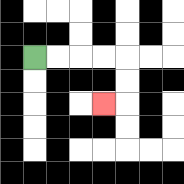{'start': '[1, 2]', 'end': '[4, 4]', 'path_directions': 'R,R,R,R,D,D,L', 'path_coordinates': '[[1, 2], [2, 2], [3, 2], [4, 2], [5, 2], [5, 3], [5, 4], [4, 4]]'}